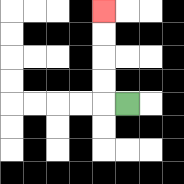{'start': '[5, 4]', 'end': '[4, 0]', 'path_directions': 'L,U,U,U,U', 'path_coordinates': '[[5, 4], [4, 4], [4, 3], [4, 2], [4, 1], [4, 0]]'}